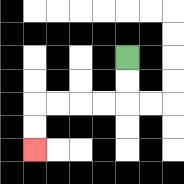{'start': '[5, 2]', 'end': '[1, 6]', 'path_directions': 'D,D,L,L,L,L,D,D', 'path_coordinates': '[[5, 2], [5, 3], [5, 4], [4, 4], [3, 4], [2, 4], [1, 4], [1, 5], [1, 6]]'}